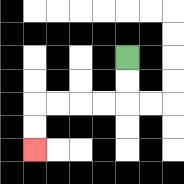{'start': '[5, 2]', 'end': '[1, 6]', 'path_directions': 'D,D,L,L,L,L,D,D', 'path_coordinates': '[[5, 2], [5, 3], [5, 4], [4, 4], [3, 4], [2, 4], [1, 4], [1, 5], [1, 6]]'}